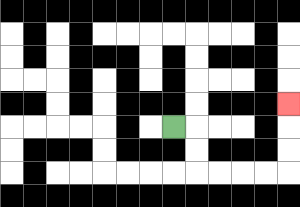{'start': '[7, 5]', 'end': '[12, 4]', 'path_directions': 'R,D,D,R,R,R,R,U,U,U', 'path_coordinates': '[[7, 5], [8, 5], [8, 6], [8, 7], [9, 7], [10, 7], [11, 7], [12, 7], [12, 6], [12, 5], [12, 4]]'}